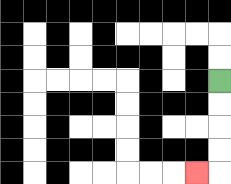{'start': '[9, 3]', 'end': '[8, 7]', 'path_directions': 'D,D,D,D,L', 'path_coordinates': '[[9, 3], [9, 4], [9, 5], [9, 6], [9, 7], [8, 7]]'}